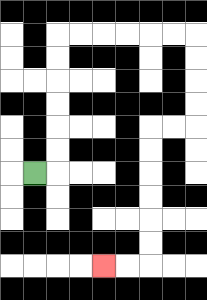{'start': '[1, 7]', 'end': '[4, 11]', 'path_directions': 'R,U,U,U,U,U,U,R,R,R,R,R,R,D,D,D,D,L,L,D,D,D,D,D,D,L,L', 'path_coordinates': '[[1, 7], [2, 7], [2, 6], [2, 5], [2, 4], [2, 3], [2, 2], [2, 1], [3, 1], [4, 1], [5, 1], [6, 1], [7, 1], [8, 1], [8, 2], [8, 3], [8, 4], [8, 5], [7, 5], [6, 5], [6, 6], [6, 7], [6, 8], [6, 9], [6, 10], [6, 11], [5, 11], [4, 11]]'}